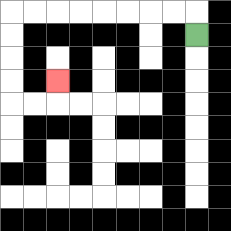{'start': '[8, 1]', 'end': '[2, 3]', 'path_directions': 'U,L,L,L,L,L,L,L,L,D,D,D,D,R,R,U', 'path_coordinates': '[[8, 1], [8, 0], [7, 0], [6, 0], [5, 0], [4, 0], [3, 0], [2, 0], [1, 0], [0, 0], [0, 1], [0, 2], [0, 3], [0, 4], [1, 4], [2, 4], [2, 3]]'}